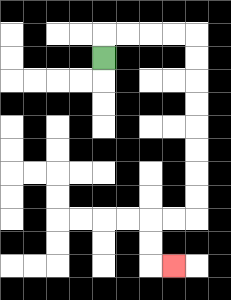{'start': '[4, 2]', 'end': '[7, 11]', 'path_directions': 'U,R,R,R,R,D,D,D,D,D,D,D,D,L,L,D,D,R', 'path_coordinates': '[[4, 2], [4, 1], [5, 1], [6, 1], [7, 1], [8, 1], [8, 2], [8, 3], [8, 4], [8, 5], [8, 6], [8, 7], [8, 8], [8, 9], [7, 9], [6, 9], [6, 10], [6, 11], [7, 11]]'}